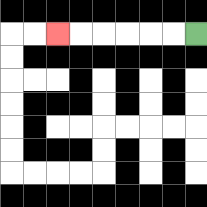{'start': '[8, 1]', 'end': '[2, 1]', 'path_directions': 'L,L,L,L,L,L', 'path_coordinates': '[[8, 1], [7, 1], [6, 1], [5, 1], [4, 1], [3, 1], [2, 1]]'}